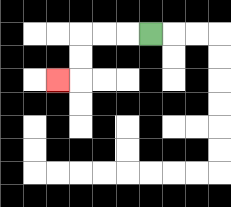{'start': '[6, 1]', 'end': '[2, 3]', 'path_directions': 'L,L,L,D,D,L', 'path_coordinates': '[[6, 1], [5, 1], [4, 1], [3, 1], [3, 2], [3, 3], [2, 3]]'}